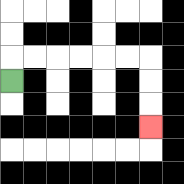{'start': '[0, 3]', 'end': '[6, 5]', 'path_directions': 'U,R,R,R,R,R,R,D,D,D', 'path_coordinates': '[[0, 3], [0, 2], [1, 2], [2, 2], [3, 2], [4, 2], [5, 2], [6, 2], [6, 3], [6, 4], [6, 5]]'}